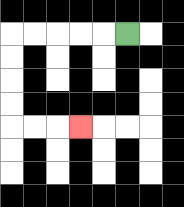{'start': '[5, 1]', 'end': '[3, 5]', 'path_directions': 'L,L,L,L,L,D,D,D,D,R,R,R', 'path_coordinates': '[[5, 1], [4, 1], [3, 1], [2, 1], [1, 1], [0, 1], [0, 2], [0, 3], [0, 4], [0, 5], [1, 5], [2, 5], [3, 5]]'}